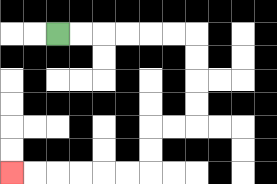{'start': '[2, 1]', 'end': '[0, 7]', 'path_directions': 'R,R,R,R,R,R,D,D,D,D,L,L,D,D,L,L,L,L,L,L', 'path_coordinates': '[[2, 1], [3, 1], [4, 1], [5, 1], [6, 1], [7, 1], [8, 1], [8, 2], [8, 3], [8, 4], [8, 5], [7, 5], [6, 5], [6, 6], [6, 7], [5, 7], [4, 7], [3, 7], [2, 7], [1, 7], [0, 7]]'}